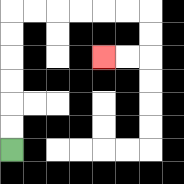{'start': '[0, 6]', 'end': '[4, 2]', 'path_directions': 'U,U,U,U,U,U,R,R,R,R,R,R,D,D,L,L', 'path_coordinates': '[[0, 6], [0, 5], [0, 4], [0, 3], [0, 2], [0, 1], [0, 0], [1, 0], [2, 0], [3, 0], [4, 0], [5, 0], [6, 0], [6, 1], [6, 2], [5, 2], [4, 2]]'}